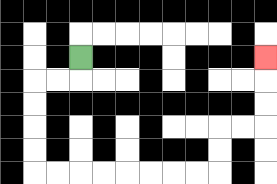{'start': '[3, 2]', 'end': '[11, 2]', 'path_directions': 'D,L,L,D,D,D,D,R,R,R,R,R,R,R,R,U,U,R,R,U,U,U', 'path_coordinates': '[[3, 2], [3, 3], [2, 3], [1, 3], [1, 4], [1, 5], [1, 6], [1, 7], [2, 7], [3, 7], [4, 7], [5, 7], [6, 7], [7, 7], [8, 7], [9, 7], [9, 6], [9, 5], [10, 5], [11, 5], [11, 4], [11, 3], [11, 2]]'}